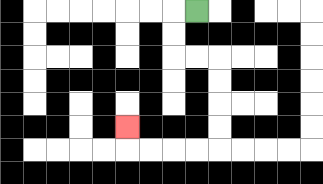{'start': '[8, 0]', 'end': '[5, 5]', 'path_directions': 'L,D,D,R,R,D,D,D,D,L,L,L,L,U', 'path_coordinates': '[[8, 0], [7, 0], [7, 1], [7, 2], [8, 2], [9, 2], [9, 3], [9, 4], [9, 5], [9, 6], [8, 6], [7, 6], [6, 6], [5, 6], [5, 5]]'}